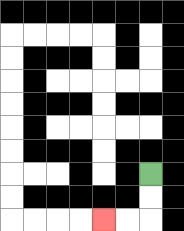{'start': '[6, 7]', 'end': '[4, 9]', 'path_directions': 'D,D,L,L', 'path_coordinates': '[[6, 7], [6, 8], [6, 9], [5, 9], [4, 9]]'}